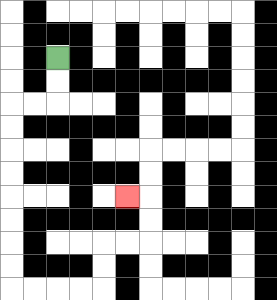{'start': '[2, 2]', 'end': '[5, 8]', 'path_directions': 'D,D,L,L,D,D,D,D,D,D,D,D,R,R,R,R,U,U,R,R,U,U,L', 'path_coordinates': '[[2, 2], [2, 3], [2, 4], [1, 4], [0, 4], [0, 5], [0, 6], [0, 7], [0, 8], [0, 9], [0, 10], [0, 11], [0, 12], [1, 12], [2, 12], [3, 12], [4, 12], [4, 11], [4, 10], [5, 10], [6, 10], [6, 9], [6, 8], [5, 8]]'}